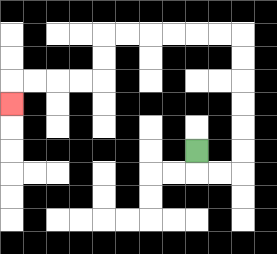{'start': '[8, 6]', 'end': '[0, 4]', 'path_directions': 'D,R,R,U,U,U,U,U,U,L,L,L,L,L,L,D,D,L,L,L,L,D', 'path_coordinates': '[[8, 6], [8, 7], [9, 7], [10, 7], [10, 6], [10, 5], [10, 4], [10, 3], [10, 2], [10, 1], [9, 1], [8, 1], [7, 1], [6, 1], [5, 1], [4, 1], [4, 2], [4, 3], [3, 3], [2, 3], [1, 3], [0, 3], [0, 4]]'}